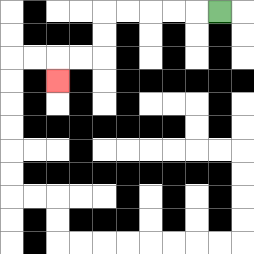{'start': '[9, 0]', 'end': '[2, 3]', 'path_directions': 'L,L,L,L,L,D,D,L,L,D', 'path_coordinates': '[[9, 0], [8, 0], [7, 0], [6, 0], [5, 0], [4, 0], [4, 1], [4, 2], [3, 2], [2, 2], [2, 3]]'}